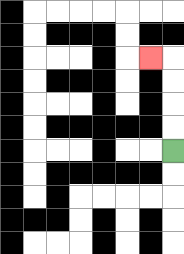{'start': '[7, 6]', 'end': '[6, 2]', 'path_directions': 'U,U,U,U,L', 'path_coordinates': '[[7, 6], [7, 5], [7, 4], [7, 3], [7, 2], [6, 2]]'}